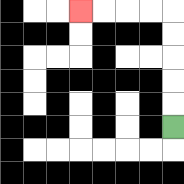{'start': '[7, 5]', 'end': '[3, 0]', 'path_directions': 'U,U,U,U,U,L,L,L,L', 'path_coordinates': '[[7, 5], [7, 4], [7, 3], [7, 2], [7, 1], [7, 0], [6, 0], [5, 0], [4, 0], [3, 0]]'}